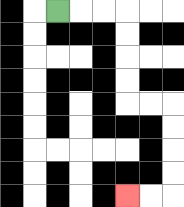{'start': '[2, 0]', 'end': '[5, 8]', 'path_directions': 'R,R,R,D,D,D,D,R,R,D,D,D,D,L,L', 'path_coordinates': '[[2, 0], [3, 0], [4, 0], [5, 0], [5, 1], [5, 2], [5, 3], [5, 4], [6, 4], [7, 4], [7, 5], [7, 6], [7, 7], [7, 8], [6, 8], [5, 8]]'}